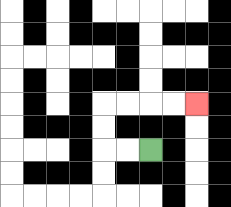{'start': '[6, 6]', 'end': '[8, 4]', 'path_directions': 'L,L,U,U,R,R,R,R', 'path_coordinates': '[[6, 6], [5, 6], [4, 6], [4, 5], [4, 4], [5, 4], [6, 4], [7, 4], [8, 4]]'}